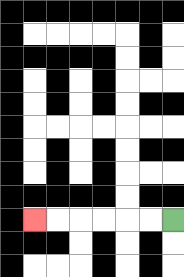{'start': '[7, 9]', 'end': '[1, 9]', 'path_directions': 'L,L,L,L,L,L', 'path_coordinates': '[[7, 9], [6, 9], [5, 9], [4, 9], [3, 9], [2, 9], [1, 9]]'}